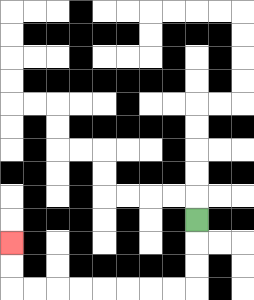{'start': '[8, 9]', 'end': '[0, 10]', 'path_directions': 'D,D,D,L,L,L,L,L,L,L,L,U,U', 'path_coordinates': '[[8, 9], [8, 10], [8, 11], [8, 12], [7, 12], [6, 12], [5, 12], [4, 12], [3, 12], [2, 12], [1, 12], [0, 12], [0, 11], [0, 10]]'}